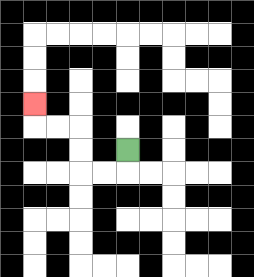{'start': '[5, 6]', 'end': '[1, 4]', 'path_directions': 'D,L,L,U,U,L,L,U', 'path_coordinates': '[[5, 6], [5, 7], [4, 7], [3, 7], [3, 6], [3, 5], [2, 5], [1, 5], [1, 4]]'}